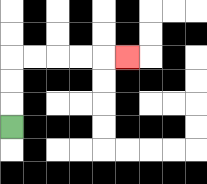{'start': '[0, 5]', 'end': '[5, 2]', 'path_directions': 'U,U,U,R,R,R,R,R', 'path_coordinates': '[[0, 5], [0, 4], [0, 3], [0, 2], [1, 2], [2, 2], [3, 2], [4, 2], [5, 2]]'}